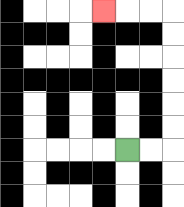{'start': '[5, 6]', 'end': '[4, 0]', 'path_directions': 'R,R,U,U,U,U,U,U,L,L,L', 'path_coordinates': '[[5, 6], [6, 6], [7, 6], [7, 5], [7, 4], [7, 3], [7, 2], [7, 1], [7, 0], [6, 0], [5, 0], [4, 0]]'}